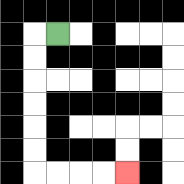{'start': '[2, 1]', 'end': '[5, 7]', 'path_directions': 'L,D,D,D,D,D,D,R,R,R,R', 'path_coordinates': '[[2, 1], [1, 1], [1, 2], [1, 3], [1, 4], [1, 5], [1, 6], [1, 7], [2, 7], [3, 7], [4, 7], [5, 7]]'}